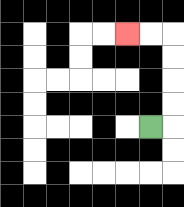{'start': '[6, 5]', 'end': '[5, 1]', 'path_directions': 'R,U,U,U,U,L,L', 'path_coordinates': '[[6, 5], [7, 5], [7, 4], [7, 3], [7, 2], [7, 1], [6, 1], [5, 1]]'}